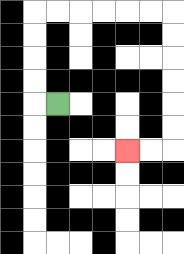{'start': '[2, 4]', 'end': '[5, 6]', 'path_directions': 'L,U,U,U,U,R,R,R,R,R,R,D,D,D,D,D,D,L,L', 'path_coordinates': '[[2, 4], [1, 4], [1, 3], [1, 2], [1, 1], [1, 0], [2, 0], [3, 0], [4, 0], [5, 0], [6, 0], [7, 0], [7, 1], [7, 2], [7, 3], [7, 4], [7, 5], [7, 6], [6, 6], [5, 6]]'}